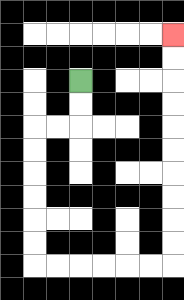{'start': '[3, 3]', 'end': '[7, 1]', 'path_directions': 'D,D,L,L,D,D,D,D,D,D,R,R,R,R,R,R,U,U,U,U,U,U,U,U,U,U', 'path_coordinates': '[[3, 3], [3, 4], [3, 5], [2, 5], [1, 5], [1, 6], [1, 7], [1, 8], [1, 9], [1, 10], [1, 11], [2, 11], [3, 11], [4, 11], [5, 11], [6, 11], [7, 11], [7, 10], [7, 9], [7, 8], [7, 7], [7, 6], [7, 5], [7, 4], [7, 3], [7, 2], [7, 1]]'}